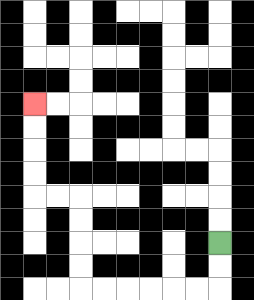{'start': '[9, 10]', 'end': '[1, 4]', 'path_directions': 'D,D,L,L,L,L,L,L,U,U,U,U,L,L,U,U,U,U', 'path_coordinates': '[[9, 10], [9, 11], [9, 12], [8, 12], [7, 12], [6, 12], [5, 12], [4, 12], [3, 12], [3, 11], [3, 10], [3, 9], [3, 8], [2, 8], [1, 8], [1, 7], [1, 6], [1, 5], [1, 4]]'}